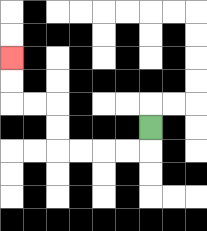{'start': '[6, 5]', 'end': '[0, 2]', 'path_directions': 'D,L,L,L,L,U,U,L,L,U,U', 'path_coordinates': '[[6, 5], [6, 6], [5, 6], [4, 6], [3, 6], [2, 6], [2, 5], [2, 4], [1, 4], [0, 4], [0, 3], [0, 2]]'}